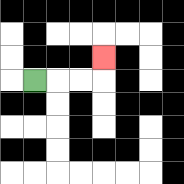{'start': '[1, 3]', 'end': '[4, 2]', 'path_directions': 'R,R,R,U', 'path_coordinates': '[[1, 3], [2, 3], [3, 3], [4, 3], [4, 2]]'}